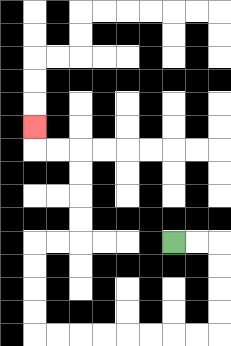{'start': '[7, 10]', 'end': '[1, 5]', 'path_directions': 'R,R,D,D,D,D,L,L,L,L,L,L,L,L,U,U,U,U,R,R,U,U,U,U,L,L,U', 'path_coordinates': '[[7, 10], [8, 10], [9, 10], [9, 11], [9, 12], [9, 13], [9, 14], [8, 14], [7, 14], [6, 14], [5, 14], [4, 14], [3, 14], [2, 14], [1, 14], [1, 13], [1, 12], [1, 11], [1, 10], [2, 10], [3, 10], [3, 9], [3, 8], [3, 7], [3, 6], [2, 6], [1, 6], [1, 5]]'}